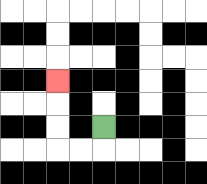{'start': '[4, 5]', 'end': '[2, 3]', 'path_directions': 'D,L,L,U,U,U', 'path_coordinates': '[[4, 5], [4, 6], [3, 6], [2, 6], [2, 5], [2, 4], [2, 3]]'}